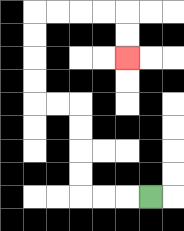{'start': '[6, 8]', 'end': '[5, 2]', 'path_directions': 'L,L,L,U,U,U,U,L,L,U,U,U,U,R,R,R,R,D,D', 'path_coordinates': '[[6, 8], [5, 8], [4, 8], [3, 8], [3, 7], [3, 6], [3, 5], [3, 4], [2, 4], [1, 4], [1, 3], [1, 2], [1, 1], [1, 0], [2, 0], [3, 0], [4, 0], [5, 0], [5, 1], [5, 2]]'}